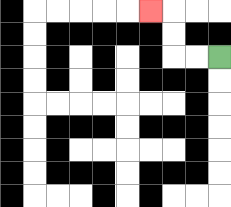{'start': '[9, 2]', 'end': '[6, 0]', 'path_directions': 'L,L,U,U,L', 'path_coordinates': '[[9, 2], [8, 2], [7, 2], [7, 1], [7, 0], [6, 0]]'}